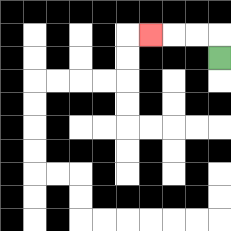{'start': '[9, 2]', 'end': '[6, 1]', 'path_directions': 'U,L,L,L', 'path_coordinates': '[[9, 2], [9, 1], [8, 1], [7, 1], [6, 1]]'}